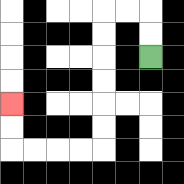{'start': '[6, 2]', 'end': '[0, 4]', 'path_directions': 'U,U,L,L,D,D,D,D,D,D,L,L,L,L,U,U', 'path_coordinates': '[[6, 2], [6, 1], [6, 0], [5, 0], [4, 0], [4, 1], [4, 2], [4, 3], [4, 4], [4, 5], [4, 6], [3, 6], [2, 6], [1, 6], [0, 6], [0, 5], [0, 4]]'}